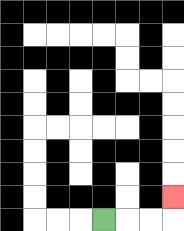{'start': '[4, 9]', 'end': '[7, 8]', 'path_directions': 'R,R,R,U', 'path_coordinates': '[[4, 9], [5, 9], [6, 9], [7, 9], [7, 8]]'}